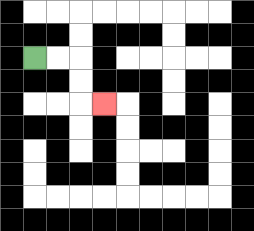{'start': '[1, 2]', 'end': '[4, 4]', 'path_directions': 'R,R,D,D,R', 'path_coordinates': '[[1, 2], [2, 2], [3, 2], [3, 3], [3, 4], [4, 4]]'}